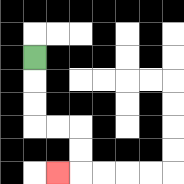{'start': '[1, 2]', 'end': '[2, 7]', 'path_directions': 'D,D,D,R,R,D,D,L', 'path_coordinates': '[[1, 2], [1, 3], [1, 4], [1, 5], [2, 5], [3, 5], [3, 6], [3, 7], [2, 7]]'}